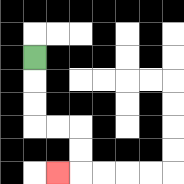{'start': '[1, 2]', 'end': '[2, 7]', 'path_directions': 'D,D,D,R,R,D,D,L', 'path_coordinates': '[[1, 2], [1, 3], [1, 4], [1, 5], [2, 5], [3, 5], [3, 6], [3, 7], [2, 7]]'}